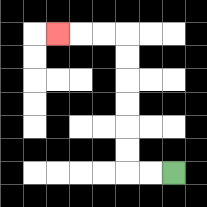{'start': '[7, 7]', 'end': '[2, 1]', 'path_directions': 'L,L,U,U,U,U,U,U,L,L,L', 'path_coordinates': '[[7, 7], [6, 7], [5, 7], [5, 6], [5, 5], [5, 4], [5, 3], [5, 2], [5, 1], [4, 1], [3, 1], [2, 1]]'}